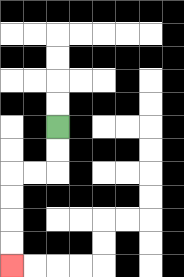{'start': '[2, 5]', 'end': '[0, 11]', 'path_directions': 'D,D,L,L,D,D,D,D', 'path_coordinates': '[[2, 5], [2, 6], [2, 7], [1, 7], [0, 7], [0, 8], [0, 9], [0, 10], [0, 11]]'}